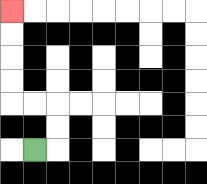{'start': '[1, 6]', 'end': '[0, 0]', 'path_directions': 'R,U,U,L,L,U,U,U,U', 'path_coordinates': '[[1, 6], [2, 6], [2, 5], [2, 4], [1, 4], [0, 4], [0, 3], [0, 2], [0, 1], [0, 0]]'}